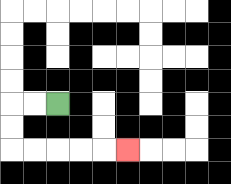{'start': '[2, 4]', 'end': '[5, 6]', 'path_directions': 'L,L,D,D,R,R,R,R,R', 'path_coordinates': '[[2, 4], [1, 4], [0, 4], [0, 5], [0, 6], [1, 6], [2, 6], [3, 6], [4, 6], [5, 6]]'}